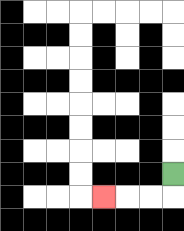{'start': '[7, 7]', 'end': '[4, 8]', 'path_directions': 'D,L,L,L', 'path_coordinates': '[[7, 7], [7, 8], [6, 8], [5, 8], [4, 8]]'}